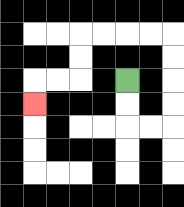{'start': '[5, 3]', 'end': '[1, 4]', 'path_directions': 'D,D,R,R,U,U,U,U,L,L,L,L,D,D,L,L,D', 'path_coordinates': '[[5, 3], [5, 4], [5, 5], [6, 5], [7, 5], [7, 4], [7, 3], [7, 2], [7, 1], [6, 1], [5, 1], [4, 1], [3, 1], [3, 2], [3, 3], [2, 3], [1, 3], [1, 4]]'}